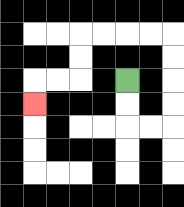{'start': '[5, 3]', 'end': '[1, 4]', 'path_directions': 'D,D,R,R,U,U,U,U,L,L,L,L,D,D,L,L,D', 'path_coordinates': '[[5, 3], [5, 4], [5, 5], [6, 5], [7, 5], [7, 4], [7, 3], [7, 2], [7, 1], [6, 1], [5, 1], [4, 1], [3, 1], [3, 2], [3, 3], [2, 3], [1, 3], [1, 4]]'}